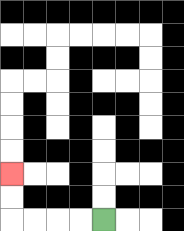{'start': '[4, 9]', 'end': '[0, 7]', 'path_directions': 'L,L,L,L,U,U', 'path_coordinates': '[[4, 9], [3, 9], [2, 9], [1, 9], [0, 9], [0, 8], [0, 7]]'}